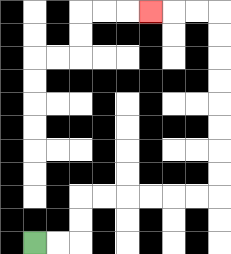{'start': '[1, 10]', 'end': '[6, 0]', 'path_directions': 'R,R,U,U,R,R,R,R,R,R,U,U,U,U,U,U,U,U,L,L,L', 'path_coordinates': '[[1, 10], [2, 10], [3, 10], [3, 9], [3, 8], [4, 8], [5, 8], [6, 8], [7, 8], [8, 8], [9, 8], [9, 7], [9, 6], [9, 5], [9, 4], [9, 3], [9, 2], [9, 1], [9, 0], [8, 0], [7, 0], [6, 0]]'}